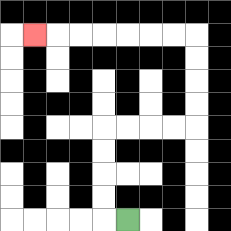{'start': '[5, 9]', 'end': '[1, 1]', 'path_directions': 'L,U,U,U,U,R,R,R,R,U,U,U,U,L,L,L,L,L,L,L', 'path_coordinates': '[[5, 9], [4, 9], [4, 8], [4, 7], [4, 6], [4, 5], [5, 5], [6, 5], [7, 5], [8, 5], [8, 4], [8, 3], [8, 2], [8, 1], [7, 1], [6, 1], [5, 1], [4, 1], [3, 1], [2, 1], [1, 1]]'}